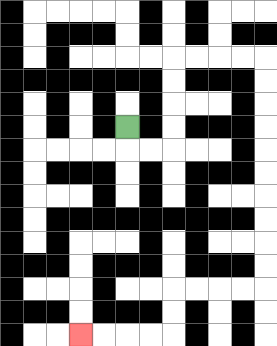{'start': '[5, 5]', 'end': '[3, 14]', 'path_directions': 'D,R,R,U,U,U,U,R,R,R,R,D,D,D,D,D,D,D,D,D,D,L,L,L,L,D,D,L,L,L,L', 'path_coordinates': '[[5, 5], [5, 6], [6, 6], [7, 6], [7, 5], [7, 4], [7, 3], [7, 2], [8, 2], [9, 2], [10, 2], [11, 2], [11, 3], [11, 4], [11, 5], [11, 6], [11, 7], [11, 8], [11, 9], [11, 10], [11, 11], [11, 12], [10, 12], [9, 12], [8, 12], [7, 12], [7, 13], [7, 14], [6, 14], [5, 14], [4, 14], [3, 14]]'}